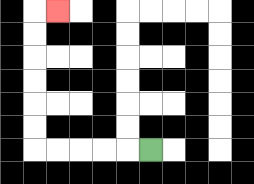{'start': '[6, 6]', 'end': '[2, 0]', 'path_directions': 'L,L,L,L,L,U,U,U,U,U,U,R', 'path_coordinates': '[[6, 6], [5, 6], [4, 6], [3, 6], [2, 6], [1, 6], [1, 5], [1, 4], [1, 3], [1, 2], [1, 1], [1, 0], [2, 0]]'}